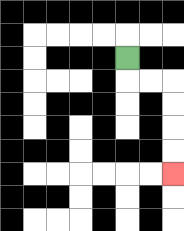{'start': '[5, 2]', 'end': '[7, 7]', 'path_directions': 'D,R,R,D,D,D,D', 'path_coordinates': '[[5, 2], [5, 3], [6, 3], [7, 3], [7, 4], [7, 5], [7, 6], [7, 7]]'}